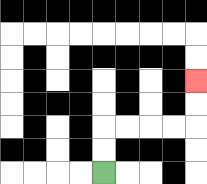{'start': '[4, 7]', 'end': '[8, 3]', 'path_directions': 'U,U,R,R,R,R,U,U', 'path_coordinates': '[[4, 7], [4, 6], [4, 5], [5, 5], [6, 5], [7, 5], [8, 5], [8, 4], [8, 3]]'}